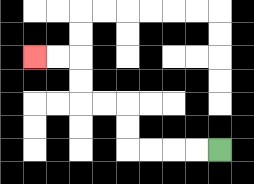{'start': '[9, 6]', 'end': '[1, 2]', 'path_directions': 'L,L,L,L,U,U,L,L,U,U,L,L', 'path_coordinates': '[[9, 6], [8, 6], [7, 6], [6, 6], [5, 6], [5, 5], [5, 4], [4, 4], [3, 4], [3, 3], [3, 2], [2, 2], [1, 2]]'}